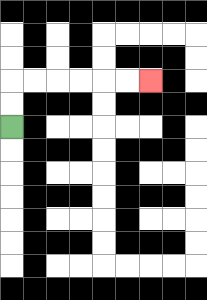{'start': '[0, 5]', 'end': '[6, 3]', 'path_directions': 'U,U,R,R,R,R,R,R', 'path_coordinates': '[[0, 5], [0, 4], [0, 3], [1, 3], [2, 3], [3, 3], [4, 3], [5, 3], [6, 3]]'}